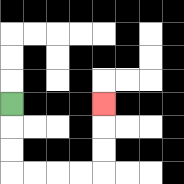{'start': '[0, 4]', 'end': '[4, 4]', 'path_directions': 'D,D,D,R,R,R,R,U,U,U', 'path_coordinates': '[[0, 4], [0, 5], [0, 6], [0, 7], [1, 7], [2, 7], [3, 7], [4, 7], [4, 6], [4, 5], [4, 4]]'}